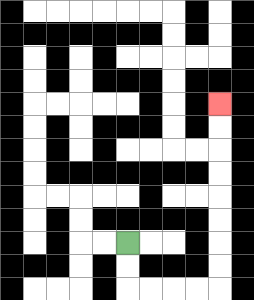{'start': '[5, 10]', 'end': '[9, 4]', 'path_directions': 'D,D,R,R,R,R,U,U,U,U,U,U,U,U', 'path_coordinates': '[[5, 10], [5, 11], [5, 12], [6, 12], [7, 12], [8, 12], [9, 12], [9, 11], [9, 10], [9, 9], [9, 8], [9, 7], [9, 6], [9, 5], [9, 4]]'}